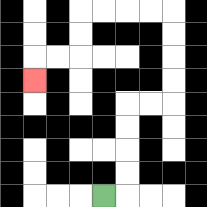{'start': '[4, 8]', 'end': '[1, 3]', 'path_directions': 'R,U,U,U,U,R,R,U,U,U,U,L,L,L,L,D,D,L,L,D', 'path_coordinates': '[[4, 8], [5, 8], [5, 7], [5, 6], [5, 5], [5, 4], [6, 4], [7, 4], [7, 3], [7, 2], [7, 1], [7, 0], [6, 0], [5, 0], [4, 0], [3, 0], [3, 1], [3, 2], [2, 2], [1, 2], [1, 3]]'}